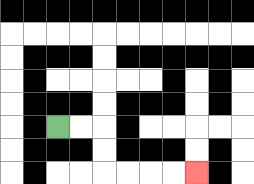{'start': '[2, 5]', 'end': '[8, 7]', 'path_directions': 'R,R,D,D,R,R,R,R', 'path_coordinates': '[[2, 5], [3, 5], [4, 5], [4, 6], [4, 7], [5, 7], [6, 7], [7, 7], [8, 7]]'}